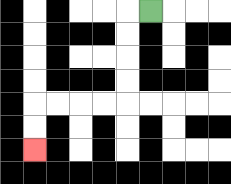{'start': '[6, 0]', 'end': '[1, 6]', 'path_directions': 'L,D,D,D,D,L,L,L,L,D,D', 'path_coordinates': '[[6, 0], [5, 0], [5, 1], [5, 2], [5, 3], [5, 4], [4, 4], [3, 4], [2, 4], [1, 4], [1, 5], [1, 6]]'}